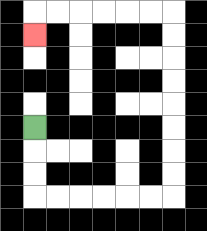{'start': '[1, 5]', 'end': '[1, 1]', 'path_directions': 'D,D,D,R,R,R,R,R,R,U,U,U,U,U,U,U,U,L,L,L,L,L,L,D', 'path_coordinates': '[[1, 5], [1, 6], [1, 7], [1, 8], [2, 8], [3, 8], [4, 8], [5, 8], [6, 8], [7, 8], [7, 7], [7, 6], [7, 5], [7, 4], [7, 3], [7, 2], [7, 1], [7, 0], [6, 0], [5, 0], [4, 0], [3, 0], [2, 0], [1, 0], [1, 1]]'}